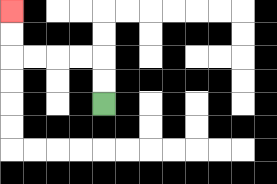{'start': '[4, 4]', 'end': '[0, 0]', 'path_directions': 'U,U,L,L,L,L,U,U', 'path_coordinates': '[[4, 4], [4, 3], [4, 2], [3, 2], [2, 2], [1, 2], [0, 2], [0, 1], [0, 0]]'}